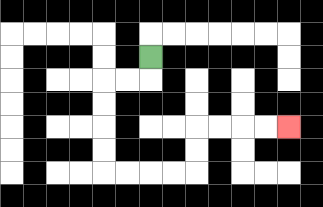{'start': '[6, 2]', 'end': '[12, 5]', 'path_directions': 'D,L,L,D,D,D,D,R,R,R,R,U,U,R,R,R,R', 'path_coordinates': '[[6, 2], [6, 3], [5, 3], [4, 3], [4, 4], [4, 5], [4, 6], [4, 7], [5, 7], [6, 7], [7, 7], [8, 7], [8, 6], [8, 5], [9, 5], [10, 5], [11, 5], [12, 5]]'}